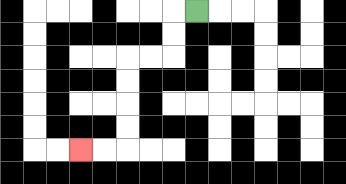{'start': '[8, 0]', 'end': '[3, 6]', 'path_directions': 'L,D,D,L,L,D,D,D,D,L,L', 'path_coordinates': '[[8, 0], [7, 0], [7, 1], [7, 2], [6, 2], [5, 2], [5, 3], [5, 4], [5, 5], [5, 6], [4, 6], [3, 6]]'}